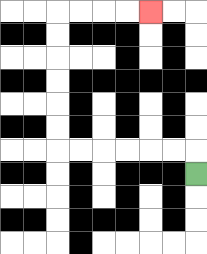{'start': '[8, 7]', 'end': '[6, 0]', 'path_directions': 'U,L,L,L,L,L,L,U,U,U,U,U,U,R,R,R,R', 'path_coordinates': '[[8, 7], [8, 6], [7, 6], [6, 6], [5, 6], [4, 6], [3, 6], [2, 6], [2, 5], [2, 4], [2, 3], [2, 2], [2, 1], [2, 0], [3, 0], [4, 0], [5, 0], [6, 0]]'}